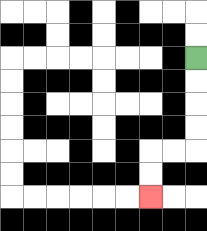{'start': '[8, 2]', 'end': '[6, 8]', 'path_directions': 'D,D,D,D,L,L,D,D', 'path_coordinates': '[[8, 2], [8, 3], [8, 4], [8, 5], [8, 6], [7, 6], [6, 6], [6, 7], [6, 8]]'}